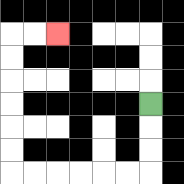{'start': '[6, 4]', 'end': '[2, 1]', 'path_directions': 'D,D,D,L,L,L,L,L,L,U,U,U,U,U,U,R,R', 'path_coordinates': '[[6, 4], [6, 5], [6, 6], [6, 7], [5, 7], [4, 7], [3, 7], [2, 7], [1, 7], [0, 7], [0, 6], [0, 5], [0, 4], [0, 3], [0, 2], [0, 1], [1, 1], [2, 1]]'}